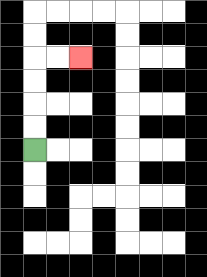{'start': '[1, 6]', 'end': '[3, 2]', 'path_directions': 'U,U,U,U,R,R', 'path_coordinates': '[[1, 6], [1, 5], [1, 4], [1, 3], [1, 2], [2, 2], [3, 2]]'}